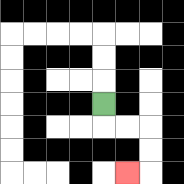{'start': '[4, 4]', 'end': '[5, 7]', 'path_directions': 'D,R,R,D,D,L', 'path_coordinates': '[[4, 4], [4, 5], [5, 5], [6, 5], [6, 6], [6, 7], [5, 7]]'}